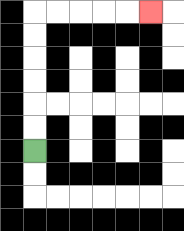{'start': '[1, 6]', 'end': '[6, 0]', 'path_directions': 'U,U,U,U,U,U,R,R,R,R,R', 'path_coordinates': '[[1, 6], [1, 5], [1, 4], [1, 3], [1, 2], [1, 1], [1, 0], [2, 0], [3, 0], [4, 0], [5, 0], [6, 0]]'}